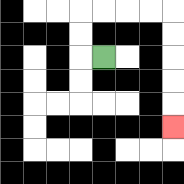{'start': '[4, 2]', 'end': '[7, 5]', 'path_directions': 'L,U,U,R,R,R,R,D,D,D,D,D', 'path_coordinates': '[[4, 2], [3, 2], [3, 1], [3, 0], [4, 0], [5, 0], [6, 0], [7, 0], [7, 1], [7, 2], [7, 3], [7, 4], [7, 5]]'}